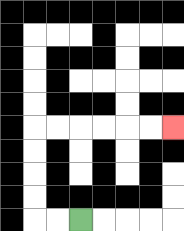{'start': '[3, 9]', 'end': '[7, 5]', 'path_directions': 'L,L,U,U,U,U,R,R,R,R,R,R', 'path_coordinates': '[[3, 9], [2, 9], [1, 9], [1, 8], [1, 7], [1, 6], [1, 5], [2, 5], [3, 5], [4, 5], [5, 5], [6, 5], [7, 5]]'}